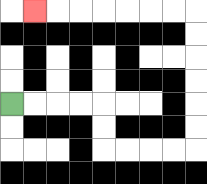{'start': '[0, 4]', 'end': '[1, 0]', 'path_directions': 'R,R,R,R,D,D,R,R,R,R,U,U,U,U,U,U,L,L,L,L,L,L,L', 'path_coordinates': '[[0, 4], [1, 4], [2, 4], [3, 4], [4, 4], [4, 5], [4, 6], [5, 6], [6, 6], [7, 6], [8, 6], [8, 5], [8, 4], [8, 3], [8, 2], [8, 1], [8, 0], [7, 0], [6, 0], [5, 0], [4, 0], [3, 0], [2, 0], [1, 0]]'}